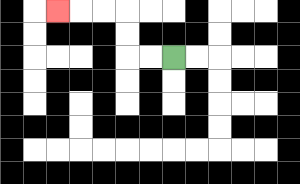{'start': '[7, 2]', 'end': '[2, 0]', 'path_directions': 'L,L,U,U,L,L,L', 'path_coordinates': '[[7, 2], [6, 2], [5, 2], [5, 1], [5, 0], [4, 0], [3, 0], [2, 0]]'}